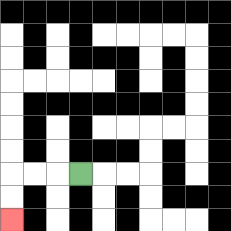{'start': '[3, 7]', 'end': '[0, 9]', 'path_directions': 'L,L,L,D,D', 'path_coordinates': '[[3, 7], [2, 7], [1, 7], [0, 7], [0, 8], [0, 9]]'}